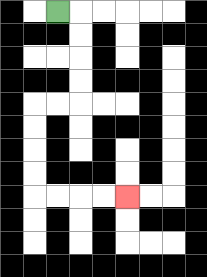{'start': '[2, 0]', 'end': '[5, 8]', 'path_directions': 'R,D,D,D,D,L,L,D,D,D,D,R,R,R,R', 'path_coordinates': '[[2, 0], [3, 0], [3, 1], [3, 2], [3, 3], [3, 4], [2, 4], [1, 4], [1, 5], [1, 6], [1, 7], [1, 8], [2, 8], [3, 8], [4, 8], [5, 8]]'}